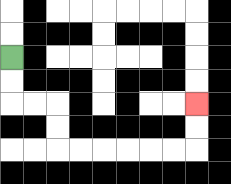{'start': '[0, 2]', 'end': '[8, 4]', 'path_directions': 'D,D,R,R,D,D,R,R,R,R,R,R,U,U', 'path_coordinates': '[[0, 2], [0, 3], [0, 4], [1, 4], [2, 4], [2, 5], [2, 6], [3, 6], [4, 6], [5, 6], [6, 6], [7, 6], [8, 6], [8, 5], [8, 4]]'}